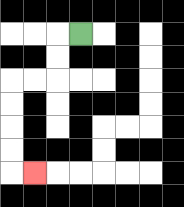{'start': '[3, 1]', 'end': '[1, 7]', 'path_directions': 'L,D,D,L,L,D,D,D,D,R', 'path_coordinates': '[[3, 1], [2, 1], [2, 2], [2, 3], [1, 3], [0, 3], [0, 4], [0, 5], [0, 6], [0, 7], [1, 7]]'}